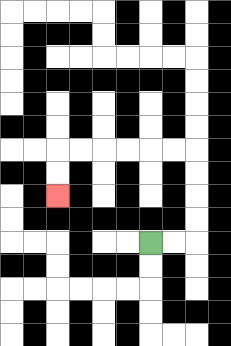{'start': '[6, 10]', 'end': '[2, 8]', 'path_directions': 'R,R,U,U,U,U,L,L,L,L,L,L,D,D', 'path_coordinates': '[[6, 10], [7, 10], [8, 10], [8, 9], [8, 8], [8, 7], [8, 6], [7, 6], [6, 6], [5, 6], [4, 6], [3, 6], [2, 6], [2, 7], [2, 8]]'}